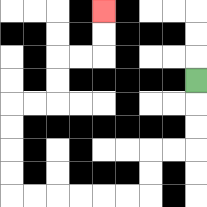{'start': '[8, 3]', 'end': '[4, 0]', 'path_directions': 'D,D,D,L,L,D,D,L,L,L,L,L,L,U,U,U,U,R,R,U,U,R,R,U,U', 'path_coordinates': '[[8, 3], [8, 4], [8, 5], [8, 6], [7, 6], [6, 6], [6, 7], [6, 8], [5, 8], [4, 8], [3, 8], [2, 8], [1, 8], [0, 8], [0, 7], [0, 6], [0, 5], [0, 4], [1, 4], [2, 4], [2, 3], [2, 2], [3, 2], [4, 2], [4, 1], [4, 0]]'}